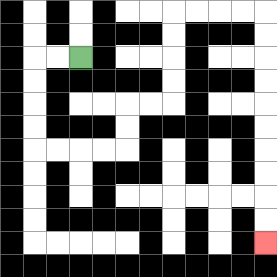{'start': '[3, 2]', 'end': '[11, 10]', 'path_directions': 'L,L,D,D,D,D,R,R,R,R,U,U,R,R,U,U,U,U,R,R,R,R,D,D,D,D,D,D,D,D,D,D', 'path_coordinates': '[[3, 2], [2, 2], [1, 2], [1, 3], [1, 4], [1, 5], [1, 6], [2, 6], [3, 6], [4, 6], [5, 6], [5, 5], [5, 4], [6, 4], [7, 4], [7, 3], [7, 2], [7, 1], [7, 0], [8, 0], [9, 0], [10, 0], [11, 0], [11, 1], [11, 2], [11, 3], [11, 4], [11, 5], [11, 6], [11, 7], [11, 8], [11, 9], [11, 10]]'}